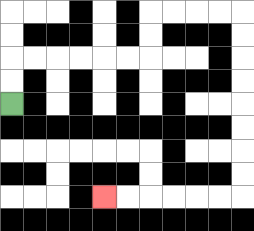{'start': '[0, 4]', 'end': '[4, 8]', 'path_directions': 'U,U,R,R,R,R,R,R,U,U,R,R,R,R,D,D,D,D,D,D,D,D,L,L,L,L,L,L', 'path_coordinates': '[[0, 4], [0, 3], [0, 2], [1, 2], [2, 2], [3, 2], [4, 2], [5, 2], [6, 2], [6, 1], [6, 0], [7, 0], [8, 0], [9, 0], [10, 0], [10, 1], [10, 2], [10, 3], [10, 4], [10, 5], [10, 6], [10, 7], [10, 8], [9, 8], [8, 8], [7, 8], [6, 8], [5, 8], [4, 8]]'}